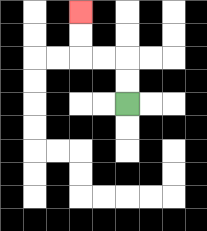{'start': '[5, 4]', 'end': '[3, 0]', 'path_directions': 'U,U,L,L,U,U', 'path_coordinates': '[[5, 4], [5, 3], [5, 2], [4, 2], [3, 2], [3, 1], [3, 0]]'}